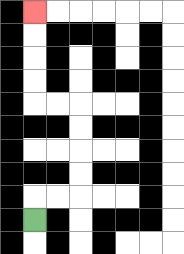{'start': '[1, 9]', 'end': '[1, 0]', 'path_directions': 'U,R,R,U,U,U,U,L,L,U,U,U,U', 'path_coordinates': '[[1, 9], [1, 8], [2, 8], [3, 8], [3, 7], [3, 6], [3, 5], [3, 4], [2, 4], [1, 4], [1, 3], [1, 2], [1, 1], [1, 0]]'}